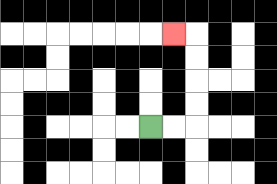{'start': '[6, 5]', 'end': '[7, 1]', 'path_directions': 'R,R,U,U,U,U,L', 'path_coordinates': '[[6, 5], [7, 5], [8, 5], [8, 4], [8, 3], [8, 2], [8, 1], [7, 1]]'}